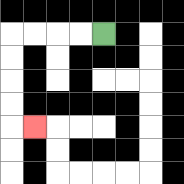{'start': '[4, 1]', 'end': '[1, 5]', 'path_directions': 'L,L,L,L,D,D,D,D,R', 'path_coordinates': '[[4, 1], [3, 1], [2, 1], [1, 1], [0, 1], [0, 2], [0, 3], [0, 4], [0, 5], [1, 5]]'}